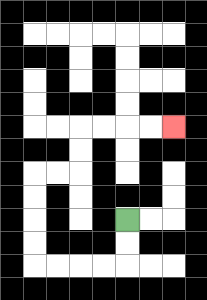{'start': '[5, 9]', 'end': '[7, 5]', 'path_directions': 'D,D,L,L,L,L,U,U,U,U,R,R,U,U,R,R,R,R', 'path_coordinates': '[[5, 9], [5, 10], [5, 11], [4, 11], [3, 11], [2, 11], [1, 11], [1, 10], [1, 9], [1, 8], [1, 7], [2, 7], [3, 7], [3, 6], [3, 5], [4, 5], [5, 5], [6, 5], [7, 5]]'}